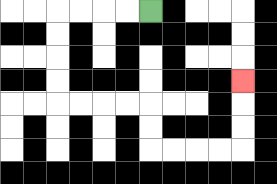{'start': '[6, 0]', 'end': '[10, 3]', 'path_directions': 'L,L,L,L,D,D,D,D,R,R,R,R,D,D,R,R,R,R,U,U,U', 'path_coordinates': '[[6, 0], [5, 0], [4, 0], [3, 0], [2, 0], [2, 1], [2, 2], [2, 3], [2, 4], [3, 4], [4, 4], [5, 4], [6, 4], [6, 5], [6, 6], [7, 6], [8, 6], [9, 6], [10, 6], [10, 5], [10, 4], [10, 3]]'}